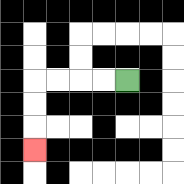{'start': '[5, 3]', 'end': '[1, 6]', 'path_directions': 'L,L,L,L,D,D,D', 'path_coordinates': '[[5, 3], [4, 3], [3, 3], [2, 3], [1, 3], [1, 4], [1, 5], [1, 6]]'}